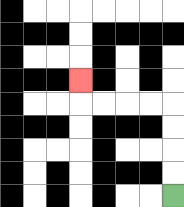{'start': '[7, 8]', 'end': '[3, 3]', 'path_directions': 'U,U,U,U,L,L,L,L,U', 'path_coordinates': '[[7, 8], [7, 7], [7, 6], [7, 5], [7, 4], [6, 4], [5, 4], [4, 4], [3, 4], [3, 3]]'}